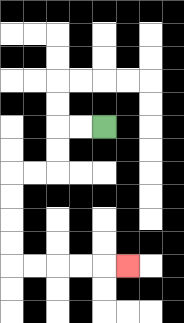{'start': '[4, 5]', 'end': '[5, 11]', 'path_directions': 'L,L,D,D,L,L,D,D,D,D,R,R,R,R,R', 'path_coordinates': '[[4, 5], [3, 5], [2, 5], [2, 6], [2, 7], [1, 7], [0, 7], [0, 8], [0, 9], [0, 10], [0, 11], [1, 11], [2, 11], [3, 11], [4, 11], [5, 11]]'}